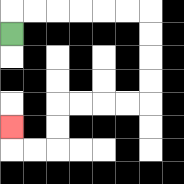{'start': '[0, 1]', 'end': '[0, 5]', 'path_directions': 'U,R,R,R,R,R,R,D,D,D,D,L,L,L,L,D,D,L,L,U', 'path_coordinates': '[[0, 1], [0, 0], [1, 0], [2, 0], [3, 0], [4, 0], [5, 0], [6, 0], [6, 1], [6, 2], [6, 3], [6, 4], [5, 4], [4, 4], [3, 4], [2, 4], [2, 5], [2, 6], [1, 6], [0, 6], [0, 5]]'}